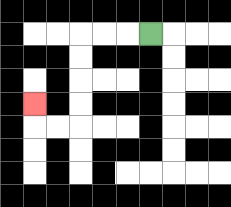{'start': '[6, 1]', 'end': '[1, 4]', 'path_directions': 'L,L,L,D,D,D,D,L,L,U', 'path_coordinates': '[[6, 1], [5, 1], [4, 1], [3, 1], [3, 2], [3, 3], [3, 4], [3, 5], [2, 5], [1, 5], [1, 4]]'}